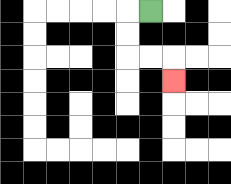{'start': '[6, 0]', 'end': '[7, 3]', 'path_directions': 'L,D,D,R,R,D', 'path_coordinates': '[[6, 0], [5, 0], [5, 1], [5, 2], [6, 2], [7, 2], [7, 3]]'}